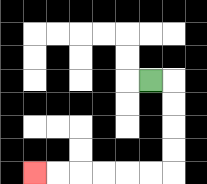{'start': '[6, 3]', 'end': '[1, 7]', 'path_directions': 'R,D,D,D,D,L,L,L,L,L,L', 'path_coordinates': '[[6, 3], [7, 3], [7, 4], [7, 5], [7, 6], [7, 7], [6, 7], [5, 7], [4, 7], [3, 7], [2, 7], [1, 7]]'}